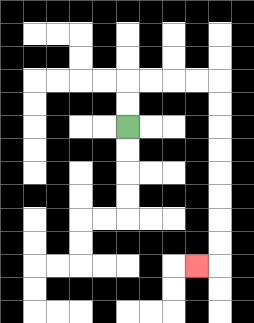{'start': '[5, 5]', 'end': '[8, 11]', 'path_directions': 'U,U,R,R,R,R,D,D,D,D,D,D,D,D,L', 'path_coordinates': '[[5, 5], [5, 4], [5, 3], [6, 3], [7, 3], [8, 3], [9, 3], [9, 4], [9, 5], [9, 6], [9, 7], [9, 8], [9, 9], [9, 10], [9, 11], [8, 11]]'}